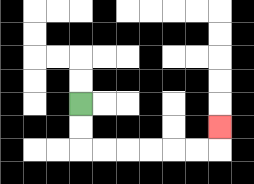{'start': '[3, 4]', 'end': '[9, 5]', 'path_directions': 'D,D,R,R,R,R,R,R,U', 'path_coordinates': '[[3, 4], [3, 5], [3, 6], [4, 6], [5, 6], [6, 6], [7, 6], [8, 6], [9, 6], [9, 5]]'}